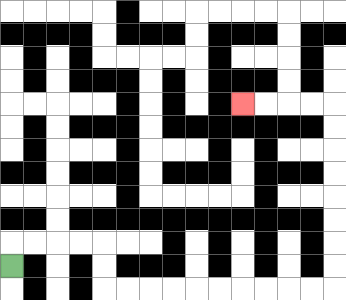{'start': '[0, 11]', 'end': '[10, 4]', 'path_directions': 'U,R,R,R,R,D,D,R,R,R,R,R,R,R,R,R,R,U,U,U,U,U,U,U,U,L,L,L,L', 'path_coordinates': '[[0, 11], [0, 10], [1, 10], [2, 10], [3, 10], [4, 10], [4, 11], [4, 12], [5, 12], [6, 12], [7, 12], [8, 12], [9, 12], [10, 12], [11, 12], [12, 12], [13, 12], [14, 12], [14, 11], [14, 10], [14, 9], [14, 8], [14, 7], [14, 6], [14, 5], [14, 4], [13, 4], [12, 4], [11, 4], [10, 4]]'}